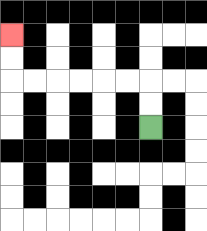{'start': '[6, 5]', 'end': '[0, 1]', 'path_directions': 'U,U,L,L,L,L,L,L,U,U', 'path_coordinates': '[[6, 5], [6, 4], [6, 3], [5, 3], [4, 3], [3, 3], [2, 3], [1, 3], [0, 3], [0, 2], [0, 1]]'}